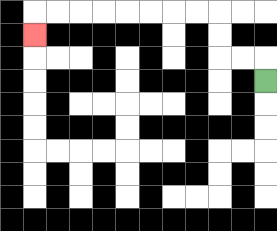{'start': '[11, 3]', 'end': '[1, 1]', 'path_directions': 'U,L,L,U,U,L,L,L,L,L,L,L,L,D', 'path_coordinates': '[[11, 3], [11, 2], [10, 2], [9, 2], [9, 1], [9, 0], [8, 0], [7, 0], [6, 0], [5, 0], [4, 0], [3, 0], [2, 0], [1, 0], [1, 1]]'}